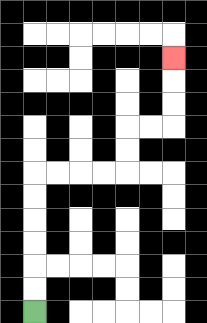{'start': '[1, 13]', 'end': '[7, 2]', 'path_directions': 'U,U,U,U,U,U,R,R,R,R,U,U,R,R,U,U,U', 'path_coordinates': '[[1, 13], [1, 12], [1, 11], [1, 10], [1, 9], [1, 8], [1, 7], [2, 7], [3, 7], [4, 7], [5, 7], [5, 6], [5, 5], [6, 5], [7, 5], [7, 4], [7, 3], [7, 2]]'}